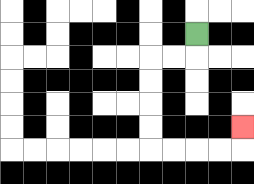{'start': '[8, 1]', 'end': '[10, 5]', 'path_directions': 'D,L,L,D,D,D,D,R,R,R,R,U', 'path_coordinates': '[[8, 1], [8, 2], [7, 2], [6, 2], [6, 3], [6, 4], [6, 5], [6, 6], [7, 6], [8, 6], [9, 6], [10, 6], [10, 5]]'}